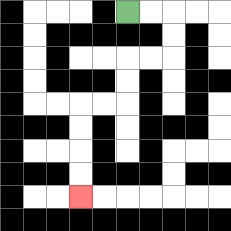{'start': '[5, 0]', 'end': '[3, 8]', 'path_directions': 'R,R,D,D,L,L,D,D,L,L,D,D,D,D', 'path_coordinates': '[[5, 0], [6, 0], [7, 0], [7, 1], [7, 2], [6, 2], [5, 2], [5, 3], [5, 4], [4, 4], [3, 4], [3, 5], [3, 6], [3, 7], [3, 8]]'}